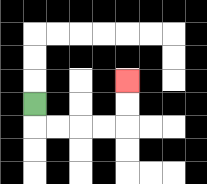{'start': '[1, 4]', 'end': '[5, 3]', 'path_directions': 'D,R,R,R,R,U,U', 'path_coordinates': '[[1, 4], [1, 5], [2, 5], [3, 5], [4, 5], [5, 5], [5, 4], [5, 3]]'}